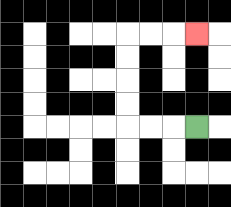{'start': '[8, 5]', 'end': '[8, 1]', 'path_directions': 'L,L,L,U,U,U,U,R,R,R', 'path_coordinates': '[[8, 5], [7, 5], [6, 5], [5, 5], [5, 4], [5, 3], [5, 2], [5, 1], [6, 1], [7, 1], [8, 1]]'}